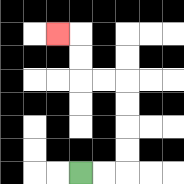{'start': '[3, 7]', 'end': '[2, 1]', 'path_directions': 'R,R,U,U,U,U,L,L,U,U,L', 'path_coordinates': '[[3, 7], [4, 7], [5, 7], [5, 6], [5, 5], [5, 4], [5, 3], [4, 3], [3, 3], [3, 2], [3, 1], [2, 1]]'}